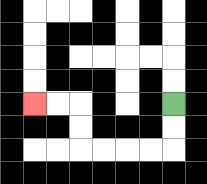{'start': '[7, 4]', 'end': '[1, 4]', 'path_directions': 'D,D,L,L,L,L,U,U,L,L', 'path_coordinates': '[[7, 4], [7, 5], [7, 6], [6, 6], [5, 6], [4, 6], [3, 6], [3, 5], [3, 4], [2, 4], [1, 4]]'}